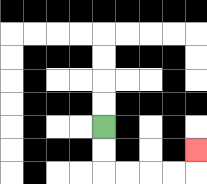{'start': '[4, 5]', 'end': '[8, 6]', 'path_directions': 'D,D,R,R,R,R,U', 'path_coordinates': '[[4, 5], [4, 6], [4, 7], [5, 7], [6, 7], [7, 7], [8, 7], [8, 6]]'}